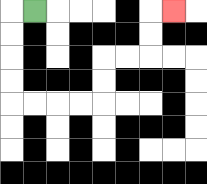{'start': '[1, 0]', 'end': '[7, 0]', 'path_directions': 'L,D,D,D,D,R,R,R,R,U,U,R,R,U,U,R', 'path_coordinates': '[[1, 0], [0, 0], [0, 1], [0, 2], [0, 3], [0, 4], [1, 4], [2, 4], [3, 4], [4, 4], [4, 3], [4, 2], [5, 2], [6, 2], [6, 1], [6, 0], [7, 0]]'}